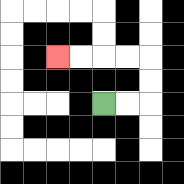{'start': '[4, 4]', 'end': '[2, 2]', 'path_directions': 'R,R,U,U,L,L,L,L', 'path_coordinates': '[[4, 4], [5, 4], [6, 4], [6, 3], [6, 2], [5, 2], [4, 2], [3, 2], [2, 2]]'}